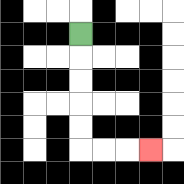{'start': '[3, 1]', 'end': '[6, 6]', 'path_directions': 'D,D,D,D,D,R,R,R', 'path_coordinates': '[[3, 1], [3, 2], [3, 3], [3, 4], [3, 5], [3, 6], [4, 6], [5, 6], [6, 6]]'}